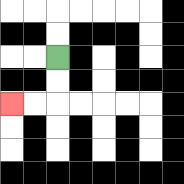{'start': '[2, 2]', 'end': '[0, 4]', 'path_directions': 'D,D,L,L', 'path_coordinates': '[[2, 2], [2, 3], [2, 4], [1, 4], [0, 4]]'}